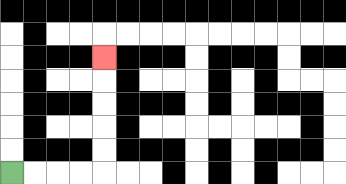{'start': '[0, 7]', 'end': '[4, 2]', 'path_directions': 'R,R,R,R,U,U,U,U,U', 'path_coordinates': '[[0, 7], [1, 7], [2, 7], [3, 7], [4, 7], [4, 6], [4, 5], [4, 4], [4, 3], [4, 2]]'}